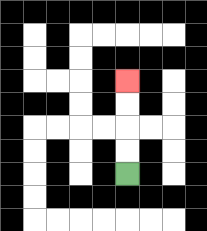{'start': '[5, 7]', 'end': '[5, 3]', 'path_directions': 'U,U,U,U', 'path_coordinates': '[[5, 7], [5, 6], [5, 5], [5, 4], [5, 3]]'}